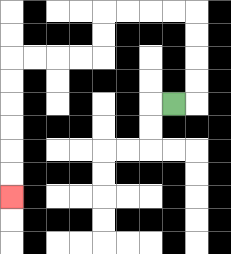{'start': '[7, 4]', 'end': '[0, 8]', 'path_directions': 'R,U,U,U,U,L,L,L,L,D,D,L,L,L,L,D,D,D,D,D,D', 'path_coordinates': '[[7, 4], [8, 4], [8, 3], [8, 2], [8, 1], [8, 0], [7, 0], [6, 0], [5, 0], [4, 0], [4, 1], [4, 2], [3, 2], [2, 2], [1, 2], [0, 2], [0, 3], [0, 4], [0, 5], [0, 6], [0, 7], [0, 8]]'}